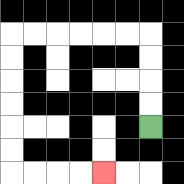{'start': '[6, 5]', 'end': '[4, 7]', 'path_directions': 'U,U,U,U,L,L,L,L,L,L,D,D,D,D,D,D,R,R,R,R', 'path_coordinates': '[[6, 5], [6, 4], [6, 3], [6, 2], [6, 1], [5, 1], [4, 1], [3, 1], [2, 1], [1, 1], [0, 1], [0, 2], [0, 3], [0, 4], [0, 5], [0, 6], [0, 7], [1, 7], [2, 7], [3, 7], [4, 7]]'}